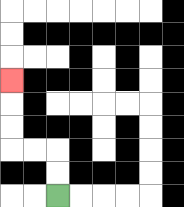{'start': '[2, 8]', 'end': '[0, 3]', 'path_directions': 'U,U,L,L,U,U,U', 'path_coordinates': '[[2, 8], [2, 7], [2, 6], [1, 6], [0, 6], [0, 5], [0, 4], [0, 3]]'}